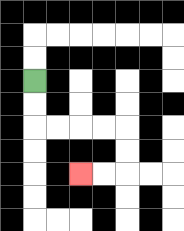{'start': '[1, 3]', 'end': '[3, 7]', 'path_directions': 'D,D,R,R,R,R,D,D,L,L', 'path_coordinates': '[[1, 3], [1, 4], [1, 5], [2, 5], [3, 5], [4, 5], [5, 5], [5, 6], [5, 7], [4, 7], [3, 7]]'}